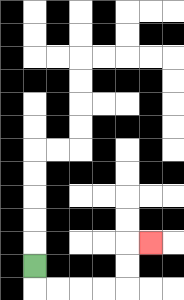{'start': '[1, 11]', 'end': '[6, 10]', 'path_directions': 'D,R,R,R,R,U,U,R', 'path_coordinates': '[[1, 11], [1, 12], [2, 12], [3, 12], [4, 12], [5, 12], [5, 11], [5, 10], [6, 10]]'}